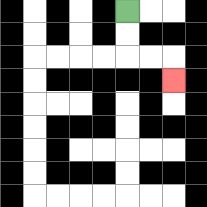{'start': '[5, 0]', 'end': '[7, 3]', 'path_directions': 'D,D,R,R,D', 'path_coordinates': '[[5, 0], [5, 1], [5, 2], [6, 2], [7, 2], [7, 3]]'}